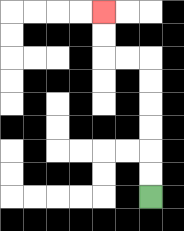{'start': '[6, 8]', 'end': '[4, 0]', 'path_directions': 'U,U,U,U,U,U,L,L,U,U', 'path_coordinates': '[[6, 8], [6, 7], [6, 6], [6, 5], [6, 4], [6, 3], [6, 2], [5, 2], [4, 2], [4, 1], [4, 0]]'}